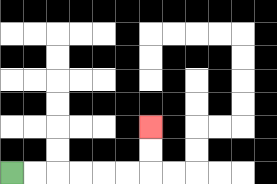{'start': '[0, 7]', 'end': '[6, 5]', 'path_directions': 'R,R,R,R,R,R,U,U', 'path_coordinates': '[[0, 7], [1, 7], [2, 7], [3, 7], [4, 7], [5, 7], [6, 7], [6, 6], [6, 5]]'}